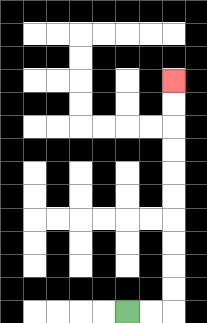{'start': '[5, 13]', 'end': '[7, 3]', 'path_directions': 'R,R,U,U,U,U,U,U,U,U,U,U', 'path_coordinates': '[[5, 13], [6, 13], [7, 13], [7, 12], [7, 11], [7, 10], [7, 9], [7, 8], [7, 7], [7, 6], [7, 5], [7, 4], [7, 3]]'}